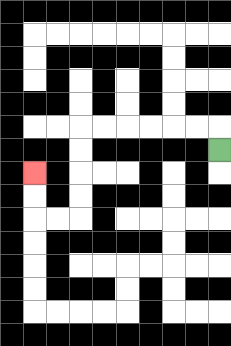{'start': '[9, 6]', 'end': '[1, 7]', 'path_directions': 'U,L,L,L,L,L,L,D,D,D,D,L,L,U,U', 'path_coordinates': '[[9, 6], [9, 5], [8, 5], [7, 5], [6, 5], [5, 5], [4, 5], [3, 5], [3, 6], [3, 7], [3, 8], [3, 9], [2, 9], [1, 9], [1, 8], [1, 7]]'}